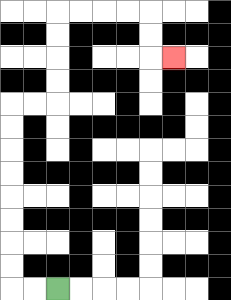{'start': '[2, 12]', 'end': '[7, 2]', 'path_directions': 'L,L,U,U,U,U,U,U,U,U,R,R,U,U,U,U,R,R,R,R,D,D,R', 'path_coordinates': '[[2, 12], [1, 12], [0, 12], [0, 11], [0, 10], [0, 9], [0, 8], [0, 7], [0, 6], [0, 5], [0, 4], [1, 4], [2, 4], [2, 3], [2, 2], [2, 1], [2, 0], [3, 0], [4, 0], [5, 0], [6, 0], [6, 1], [6, 2], [7, 2]]'}